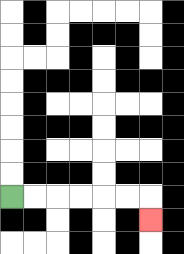{'start': '[0, 8]', 'end': '[6, 9]', 'path_directions': 'R,R,R,R,R,R,D', 'path_coordinates': '[[0, 8], [1, 8], [2, 8], [3, 8], [4, 8], [5, 8], [6, 8], [6, 9]]'}